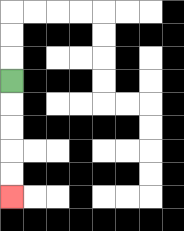{'start': '[0, 3]', 'end': '[0, 8]', 'path_directions': 'D,D,D,D,D', 'path_coordinates': '[[0, 3], [0, 4], [0, 5], [0, 6], [0, 7], [0, 8]]'}